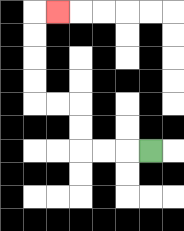{'start': '[6, 6]', 'end': '[2, 0]', 'path_directions': 'L,L,L,U,U,L,L,U,U,U,U,R', 'path_coordinates': '[[6, 6], [5, 6], [4, 6], [3, 6], [3, 5], [3, 4], [2, 4], [1, 4], [1, 3], [1, 2], [1, 1], [1, 0], [2, 0]]'}